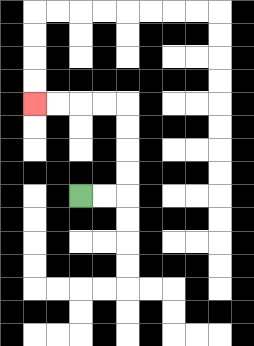{'start': '[3, 8]', 'end': '[1, 4]', 'path_directions': 'R,R,U,U,U,U,L,L,L,L', 'path_coordinates': '[[3, 8], [4, 8], [5, 8], [5, 7], [5, 6], [5, 5], [5, 4], [4, 4], [3, 4], [2, 4], [1, 4]]'}